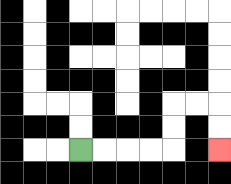{'start': '[3, 6]', 'end': '[9, 6]', 'path_directions': 'R,R,R,R,U,U,R,R,D,D', 'path_coordinates': '[[3, 6], [4, 6], [5, 6], [6, 6], [7, 6], [7, 5], [7, 4], [8, 4], [9, 4], [9, 5], [9, 6]]'}